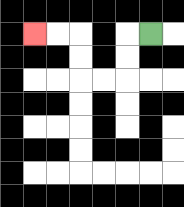{'start': '[6, 1]', 'end': '[1, 1]', 'path_directions': 'L,D,D,L,L,U,U,L,L', 'path_coordinates': '[[6, 1], [5, 1], [5, 2], [5, 3], [4, 3], [3, 3], [3, 2], [3, 1], [2, 1], [1, 1]]'}